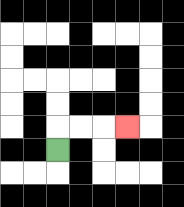{'start': '[2, 6]', 'end': '[5, 5]', 'path_directions': 'U,R,R,R', 'path_coordinates': '[[2, 6], [2, 5], [3, 5], [4, 5], [5, 5]]'}